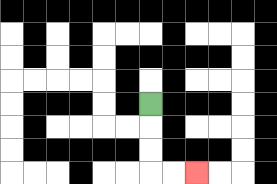{'start': '[6, 4]', 'end': '[8, 7]', 'path_directions': 'D,D,D,R,R', 'path_coordinates': '[[6, 4], [6, 5], [6, 6], [6, 7], [7, 7], [8, 7]]'}